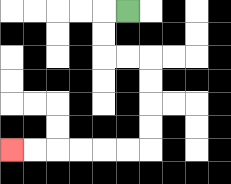{'start': '[5, 0]', 'end': '[0, 6]', 'path_directions': 'L,D,D,R,R,D,D,D,D,L,L,L,L,L,L', 'path_coordinates': '[[5, 0], [4, 0], [4, 1], [4, 2], [5, 2], [6, 2], [6, 3], [6, 4], [6, 5], [6, 6], [5, 6], [4, 6], [3, 6], [2, 6], [1, 6], [0, 6]]'}